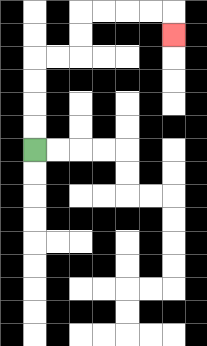{'start': '[1, 6]', 'end': '[7, 1]', 'path_directions': 'U,U,U,U,R,R,U,U,R,R,R,R,D', 'path_coordinates': '[[1, 6], [1, 5], [1, 4], [1, 3], [1, 2], [2, 2], [3, 2], [3, 1], [3, 0], [4, 0], [5, 0], [6, 0], [7, 0], [7, 1]]'}